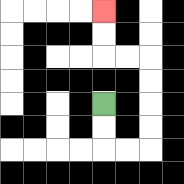{'start': '[4, 4]', 'end': '[4, 0]', 'path_directions': 'D,D,R,R,U,U,U,U,L,L,U,U', 'path_coordinates': '[[4, 4], [4, 5], [4, 6], [5, 6], [6, 6], [6, 5], [6, 4], [6, 3], [6, 2], [5, 2], [4, 2], [4, 1], [4, 0]]'}